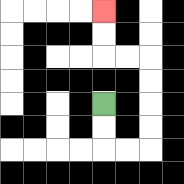{'start': '[4, 4]', 'end': '[4, 0]', 'path_directions': 'D,D,R,R,U,U,U,U,L,L,U,U', 'path_coordinates': '[[4, 4], [4, 5], [4, 6], [5, 6], [6, 6], [6, 5], [6, 4], [6, 3], [6, 2], [5, 2], [4, 2], [4, 1], [4, 0]]'}